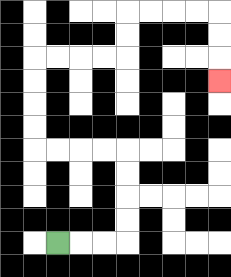{'start': '[2, 10]', 'end': '[9, 3]', 'path_directions': 'R,R,R,U,U,U,U,L,L,L,L,U,U,U,U,R,R,R,R,U,U,R,R,R,R,D,D,D', 'path_coordinates': '[[2, 10], [3, 10], [4, 10], [5, 10], [5, 9], [5, 8], [5, 7], [5, 6], [4, 6], [3, 6], [2, 6], [1, 6], [1, 5], [1, 4], [1, 3], [1, 2], [2, 2], [3, 2], [4, 2], [5, 2], [5, 1], [5, 0], [6, 0], [7, 0], [8, 0], [9, 0], [9, 1], [9, 2], [9, 3]]'}